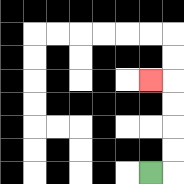{'start': '[6, 7]', 'end': '[6, 3]', 'path_directions': 'R,U,U,U,U,L', 'path_coordinates': '[[6, 7], [7, 7], [7, 6], [7, 5], [7, 4], [7, 3], [6, 3]]'}